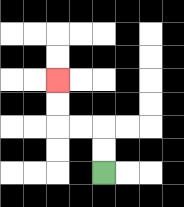{'start': '[4, 7]', 'end': '[2, 3]', 'path_directions': 'U,U,L,L,U,U', 'path_coordinates': '[[4, 7], [4, 6], [4, 5], [3, 5], [2, 5], [2, 4], [2, 3]]'}